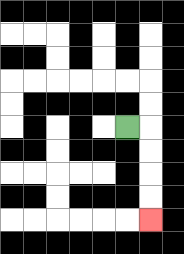{'start': '[5, 5]', 'end': '[6, 9]', 'path_directions': 'R,D,D,D,D', 'path_coordinates': '[[5, 5], [6, 5], [6, 6], [6, 7], [6, 8], [6, 9]]'}